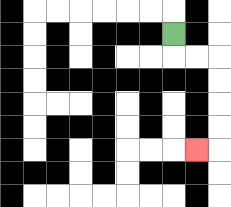{'start': '[7, 1]', 'end': '[8, 6]', 'path_directions': 'D,R,R,D,D,D,D,L', 'path_coordinates': '[[7, 1], [7, 2], [8, 2], [9, 2], [9, 3], [9, 4], [9, 5], [9, 6], [8, 6]]'}